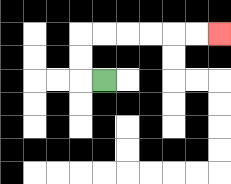{'start': '[4, 3]', 'end': '[9, 1]', 'path_directions': 'L,U,U,R,R,R,R,R,R', 'path_coordinates': '[[4, 3], [3, 3], [3, 2], [3, 1], [4, 1], [5, 1], [6, 1], [7, 1], [8, 1], [9, 1]]'}